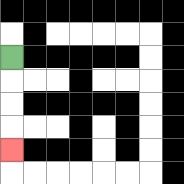{'start': '[0, 2]', 'end': '[0, 6]', 'path_directions': 'D,D,D,D', 'path_coordinates': '[[0, 2], [0, 3], [0, 4], [0, 5], [0, 6]]'}